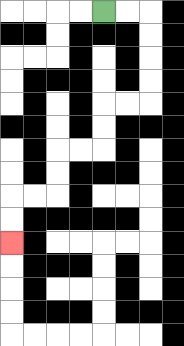{'start': '[4, 0]', 'end': '[0, 10]', 'path_directions': 'R,R,D,D,D,D,L,L,D,D,L,L,D,D,L,L,D,D', 'path_coordinates': '[[4, 0], [5, 0], [6, 0], [6, 1], [6, 2], [6, 3], [6, 4], [5, 4], [4, 4], [4, 5], [4, 6], [3, 6], [2, 6], [2, 7], [2, 8], [1, 8], [0, 8], [0, 9], [0, 10]]'}